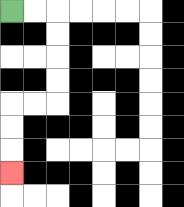{'start': '[0, 0]', 'end': '[0, 7]', 'path_directions': 'R,R,D,D,D,D,L,L,D,D,D', 'path_coordinates': '[[0, 0], [1, 0], [2, 0], [2, 1], [2, 2], [2, 3], [2, 4], [1, 4], [0, 4], [0, 5], [0, 6], [0, 7]]'}